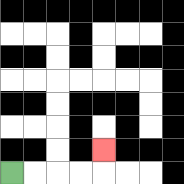{'start': '[0, 7]', 'end': '[4, 6]', 'path_directions': 'R,R,R,R,U', 'path_coordinates': '[[0, 7], [1, 7], [2, 7], [3, 7], [4, 7], [4, 6]]'}